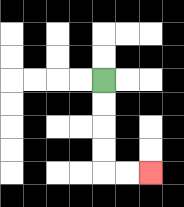{'start': '[4, 3]', 'end': '[6, 7]', 'path_directions': 'D,D,D,D,R,R', 'path_coordinates': '[[4, 3], [4, 4], [4, 5], [4, 6], [4, 7], [5, 7], [6, 7]]'}